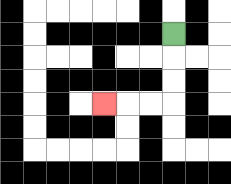{'start': '[7, 1]', 'end': '[4, 4]', 'path_directions': 'D,D,D,L,L,L', 'path_coordinates': '[[7, 1], [7, 2], [7, 3], [7, 4], [6, 4], [5, 4], [4, 4]]'}